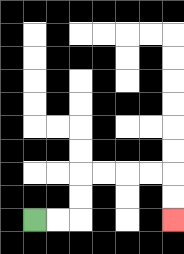{'start': '[1, 9]', 'end': '[7, 9]', 'path_directions': 'R,R,U,U,R,R,R,R,D,D', 'path_coordinates': '[[1, 9], [2, 9], [3, 9], [3, 8], [3, 7], [4, 7], [5, 7], [6, 7], [7, 7], [7, 8], [7, 9]]'}